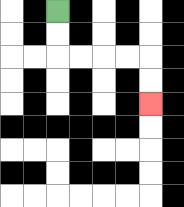{'start': '[2, 0]', 'end': '[6, 4]', 'path_directions': 'D,D,R,R,R,R,D,D', 'path_coordinates': '[[2, 0], [2, 1], [2, 2], [3, 2], [4, 2], [5, 2], [6, 2], [6, 3], [6, 4]]'}